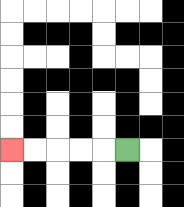{'start': '[5, 6]', 'end': '[0, 6]', 'path_directions': 'L,L,L,L,L', 'path_coordinates': '[[5, 6], [4, 6], [3, 6], [2, 6], [1, 6], [0, 6]]'}